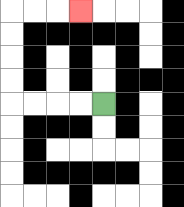{'start': '[4, 4]', 'end': '[3, 0]', 'path_directions': 'L,L,L,L,U,U,U,U,R,R,R', 'path_coordinates': '[[4, 4], [3, 4], [2, 4], [1, 4], [0, 4], [0, 3], [0, 2], [0, 1], [0, 0], [1, 0], [2, 0], [3, 0]]'}